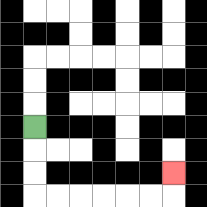{'start': '[1, 5]', 'end': '[7, 7]', 'path_directions': 'D,D,D,R,R,R,R,R,R,U', 'path_coordinates': '[[1, 5], [1, 6], [1, 7], [1, 8], [2, 8], [3, 8], [4, 8], [5, 8], [6, 8], [7, 8], [7, 7]]'}